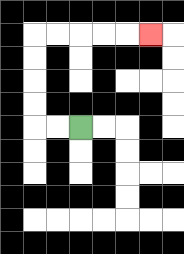{'start': '[3, 5]', 'end': '[6, 1]', 'path_directions': 'L,L,U,U,U,U,R,R,R,R,R', 'path_coordinates': '[[3, 5], [2, 5], [1, 5], [1, 4], [1, 3], [1, 2], [1, 1], [2, 1], [3, 1], [4, 1], [5, 1], [6, 1]]'}